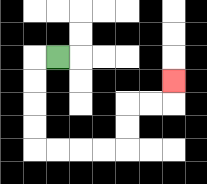{'start': '[2, 2]', 'end': '[7, 3]', 'path_directions': 'L,D,D,D,D,R,R,R,R,U,U,R,R,U', 'path_coordinates': '[[2, 2], [1, 2], [1, 3], [1, 4], [1, 5], [1, 6], [2, 6], [3, 6], [4, 6], [5, 6], [5, 5], [5, 4], [6, 4], [7, 4], [7, 3]]'}